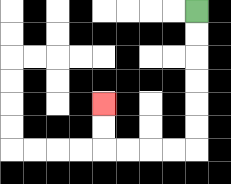{'start': '[8, 0]', 'end': '[4, 4]', 'path_directions': 'D,D,D,D,D,D,L,L,L,L,U,U', 'path_coordinates': '[[8, 0], [8, 1], [8, 2], [8, 3], [8, 4], [8, 5], [8, 6], [7, 6], [6, 6], [5, 6], [4, 6], [4, 5], [4, 4]]'}